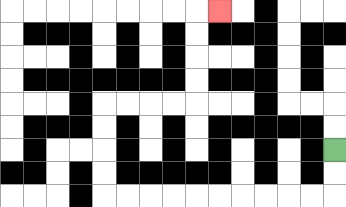{'start': '[14, 6]', 'end': '[9, 0]', 'path_directions': 'D,D,L,L,L,L,L,L,L,L,L,L,U,U,U,U,R,R,R,R,U,U,U,U,R', 'path_coordinates': '[[14, 6], [14, 7], [14, 8], [13, 8], [12, 8], [11, 8], [10, 8], [9, 8], [8, 8], [7, 8], [6, 8], [5, 8], [4, 8], [4, 7], [4, 6], [4, 5], [4, 4], [5, 4], [6, 4], [7, 4], [8, 4], [8, 3], [8, 2], [8, 1], [8, 0], [9, 0]]'}